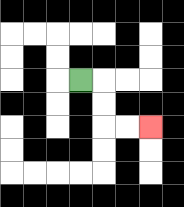{'start': '[3, 3]', 'end': '[6, 5]', 'path_directions': 'R,D,D,R,R', 'path_coordinates': '[[3, 3], [4, 3], [4, 4], [4, 5], [5, 5], [6, 5]]'}